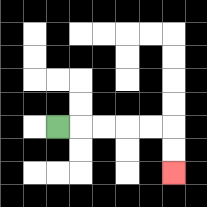{'start': '[2, 5]', 'end': '[7, 7]', 'path_directions': 'R,R,R,R,R,D,D', 'path_coordinates': '[[2, 5], [3, 5], [4, 5], [5, 5], [6, 5], [7, 5], [7, 6], [7, 7]]'}